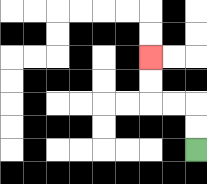{'start': '[8, 6]', 'end': '[6, 2]', 'path_directions': 'U,U,L,L,U,U', 'path_coordinates': '[[8, 6], [8, 5], [8, 4], [7, 4], [6, 4], [6, 3], [6, 2]]'}